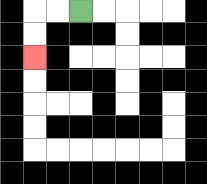{'start': '[3, 0]', 'end': '[1, 2]', 'path_directions': 'L,L,D,D', 'path_coordinates': '[[3, 0], [2, 0], [1, 0], [1, 1], [1, 2]]'}